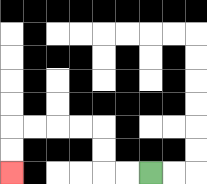{'start': '[6, 7]', 'end': '[0, 7]', 'path_directions': 'L,L,U,U,L,L,L,L,D,D', 'path_coordinates': '[[6, 7], [5, 7], [4, 7], [4, 6], [4, 5], [3, 5], [2, 5], [1, 5], [0, 5], [0, 6], [0, 7]]'}